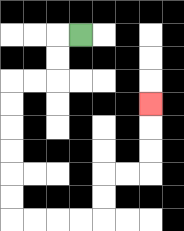{'start': '[3, 1]', 'end': '[6, 4]', 'path_directions': 'L,D,D,L,L,D,D,D,D,D,D,R,R,R,R,U,U,R,R,U,U,U', 'path_coordinates': '[[3, 1], [2, 1], [2, 2], [2, 3], [1, 3], [0, 3], [0, 4], [0, 5], [0, 6], [0, 7], [0, 8], [0, 9], [1, 9], [2, 9], [3, 9], [4, 9], [4, 8], [4, 7], [5, 7], [6, 7], [6, 6], [6, 5], [6, 4]]'}